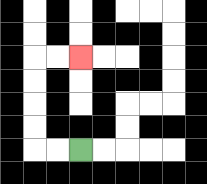{'start': '[3, 6]', 'end': '[3, 2]', 'path_directions': 'L,L,U,U,U,U,R,R', 'path_coordinates': '[[3, 6], [2, 6], [1, 6], [1, 5], [1, 4], [1, 3], [1, 2], [2, 2], [3, 2]]'}